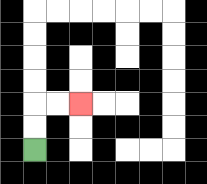{'start': '[1, 6]', 'end': '[3, 4]', 'path_directions': 'U,U,R,R', 'path_coordinates': '[[1, 6], [1, 5], [1, 4], [2, 4], [3, 4]]'}